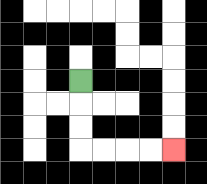{'start': '[3, 3]', 'end': '[7, 6]', 'path_directions': 'D,D,D,R,R,R,R', 'path_coordinates': '[[3, 3], [3, 4], [3, 5], [3, 6], [4, 6], [5, 6], [6, 6], [7, 6]]'}